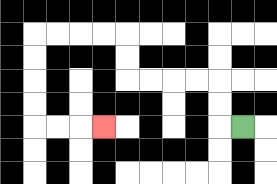{'start': '[10, 5]', 'end': '[4, 5]', 'path_directions': 'L,U,U,L,L,L,L,U,U,L,L,L,L,D,D,D,D,R,R,R', 'path_coordinates': '[[10, 5], [9, 5], [9, 4], [9, 3], [8, 3], [7, 3], [6, 3], [5, 3], [5, 2], [5, 1], [4, 1], [3, 1], [2, 1], [1, 1], [1, 2], [1, 3], [1, 4], [1, 5], [2, 5], [3, 5], [4, 5]]'}